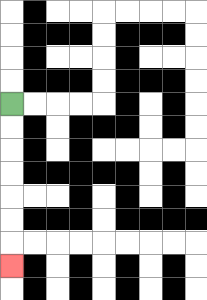{'start': '[0, 4]', 'end': '[0, 11]', 'path_directions': 'D,D,D,D,D,D,D', 'path_coordinates': '[[0, 4], [0, 5], [0, 6], [0, 7], [0, 8], [0, 9], [0, 10], [0, 11]]'}